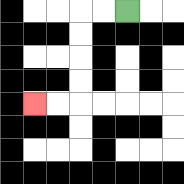{'start': '[5, 0]', 'end': '[1, 4]', 'path_directions': 'L,L,D,D,D,D,L,L', 'path_coordinates': '[[5, 0], [4, 0], [3, 0], [3, 1], [3, 2], [3, 3], [3, 4], [2, 4], [1, 4]]'}